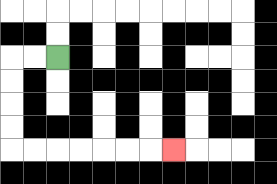{'start': '[2, 2]', 'end': '[7, 6]', 'path_directions': 'L,L,D,D,D,D,R,R,R,R,R,R,R', 'path_coordinates': '[[2, 2], [1, 2], [0, 2], [0, 3], [0, 4], [0, 5], [0, 6], [1, 6], [2, 6], [3, 6], [4, 6], [5, 6], [6, 6], [7, 6]]'}